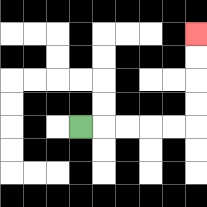{'start': '[3, 5]', 'end': '[8, 1]', 'path_directions': 'R,R,R,R,R,U,U,U,U', 'path_coordinates': '[[3, 5], [4, 5], [5, 5], [6, 5], [7, 5], [8, 5], [8, 4], [8, 3], [8, 2], [8, 1]]'}